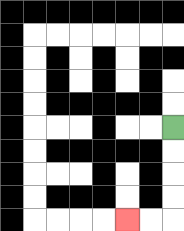{'start': '[7, 5]', 'end': '[5, 9]', 'path_directions': 'D,D,D,D,L,L', 'path_coordinates': '[[7, 5], [7, 6], [7, 7], [7, 8], [7, 9], [6, 9], [5, 9]]'}